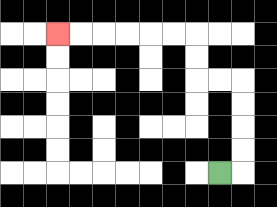{'start': '[9, 7]', 'end': '[2, 1]', 'path_directions': 'R,U,U,U,U,L,L,U,U,L,L,L,L,L,L', 'path_coordinates': '[[9, 7], [10, 7], [10, 6], [10, 5], [10, 4], [10, 3], [9, 3], [8, 3], [8, 2], [8, 1], [7, 1], [6, 1], [5, 1], [4, 1], [3, 1], [2, 1]]'}